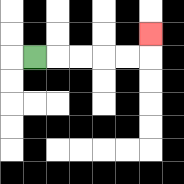{'start': '[1, 2]', 'end': '[6, 1]', 'path_directions': 'R,R,R,R,R,U', 'path_coordinates': '[[1, 2], [2, 2], [3, 2], [4, 2], [5, 2], [6, 2], [6, 1]]'}